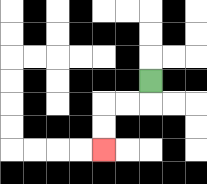{'start': '[6, 3]', 'end': '[4, 6]', 'path_directions': 'D,L,L,D,D', 'path_coordinates': '[[6, 3], [6, 4], [5, 4], [4, 4], [4, 5], [4, 6]]'}